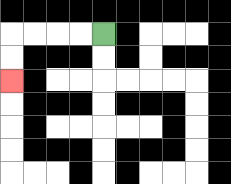{'start': '[4, 1]', 'end': '[0, 3]', 'path_directions': 'L,L,L,L,D,D', 'path_coordinates': '[[4, 1], [3, 1], [2, 1], [1, 1], [0, 1], [0, 2], [0, 3]]'}